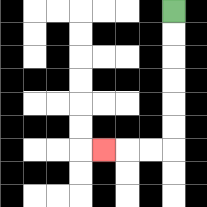{'start': '[7, 0]', 'end': '[4, 6]', 'path_directions': 'D,D,D,D,D,D,L,L,L', 'path_coordinates': '[[7, 0], [7, 1], [7, 2], [7, 3], [7, 4], [7, 5], [7, 6], [6, 6], [5, 6], [4, 6]]'}